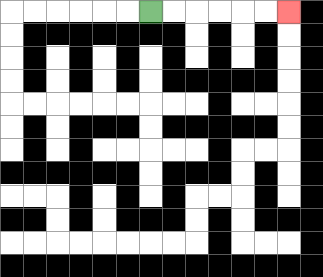{'start': '[6, 0]', 'end': '[12, 0]', 'path_directions': 'R,R,R,R,R,R', 'path_coordinates': '[[6, 0], [7, 0], [8, 0], [9, 0], [10, 0], [11, 0], [12, 0]]'}